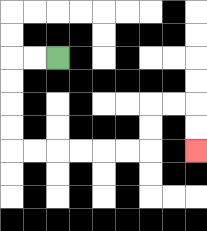{'start': '[2, 2]', 'end': '[8, 6]', 'path_directions': 'L,L,D,D,D,D,R,R,R,R,R,R,U,U,R,R,D,D', 'path_coordinates': '[[2, 2], [1, 2], [0, 2], [0, 3], [0, 4], [0, 5], [0, 6], [1, 6], [2, 6], [3, 6], [4, 6], [5, 6], [6, 6], [6, 5], [6, 4], [7, 4], [8, 4], [8, 5], [8, 6]]'}